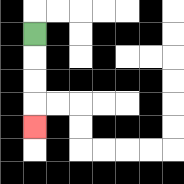{'start': '[1, 1]', 'end': '[1, 5]', 'path_directions': 'D,D,D,D', 'path_coordinates': '[[1, 1], [1, 2], [1, 3], [1, 4], [1, 5]]'}